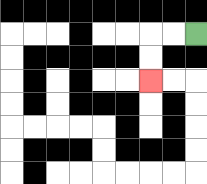{'start': '[8, 1]', 'end': '[6, 3]', 'path_directions': 'L,L,D,D', 'path_coordinates': '[[8, 1], [7, 1], [6, 1], [6, 2], [6, 3]]'}